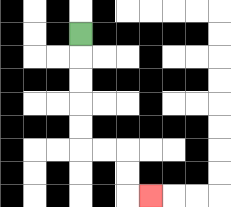{'start': '[3, 1]', 'end': '[6, 8]', 'path_directions': 'D,D,D,D,D,R,R,D,D,R', 'path_coordinates': '[[3, 1], [3, 2], [3, 3], [3, 4], [3, 5], [3, 6], [4, 6], [5, 6], [5, 7], [5, 8], [6, 8]]'}